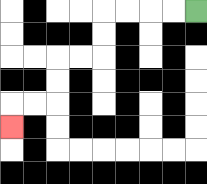{'start': '[8, 0]', 'end': '[0, 5]', 'path_directions': 'L,L,L,L,D,D,L,L,D,D,L,L,D', 'path_coordinates': '[[8, 0], [7, 0], [6, 0], [5, 0], [4, 0], [4, 1], [4, 2], [3, 2], [2, 2], [2, 3], [2, 4], [1, 4], [0, 4], [0, 5]]'}